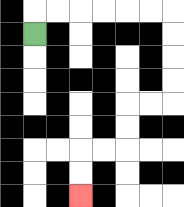{'start': '[1, 1]', 'end': '[3, 8]', 'path_directions': 'U,R,R,R,R,R,R,D,D,D,D,L,L,D,D,L,L,D,D', 'path_coordinates': '[[1, 1], [1, 0], [2, 0], [3, 0], [4, 0], [5, 0], [6, 0], [7, 0], [7, 1], [7, 2], [7, 3], [7, 4], [6, 4], [5, 4], [5, 5], [5, 6], [4, 6], [3, 6], [3, 7], [3, 8]]'}